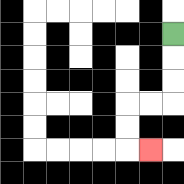{'start': '[7, 1]', 'end': '[6, 6]', 'path_directions': 'D,D,D,L,L,D,D,R', 'path_coordinates': '[[7, 1], [7, 2], [7, 3], [7, 4], [6, 4], [5, 4], [5, 5], [5, 6], [6, 6]]'}